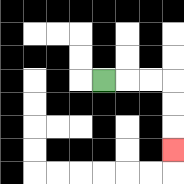{'start': '[4, 3]', 'end': '[7, 6]', 'path_directions': 'R,R,R,D,D,D', 'path_coordinates': '[[4, 3], [5, 3], [6, 3], [7, 3], [7, 4], [7, 5], [7, 6]]'}